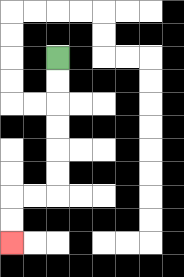{'start': '[2, 2]', 'end': '[0, 10]', 'path_directions': 'D,D,D,D,D,D,L,L,D,D', 'path_coordinates': '[[2, 2], [2, 3], [2, 4], [2, 5], [2, 6], [2, 7], [2, 8], [1, 8], [0, 8], [0, 9], [0, 10]]'}